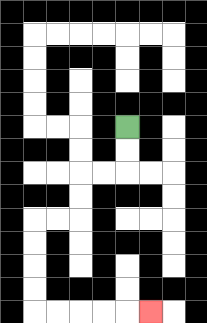{'start': '[5, 5]', 'end': '[6, 13]', 'path_directions': 'D,D,L,L,D,D,L,L,D,D,D,D,R,R,R,R,R', 'path_coordinates': '[[5, 5], [5, 6], [5, 7], [4, 7], [3, 7], [3, 8], [3, 9], [2, 9], [1, 9], [1, 10], [1, 11], [1, 12], [1, 13], [2, 13], [3, 13], [4, 13], [5, 13], [6, 13]]'}